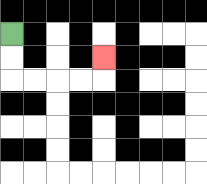{'start': '[0, 1]', 'end': '[4, 2]', 'path_directions': 'D,D,R,R,R,R,U', 'path_coordinates': '[[0, 1], [0, 2], [0, 3], [1, 3], [2, 3], [3, 3], [4, 3], [4, 2]]'}